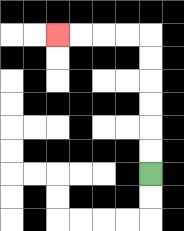{'start': '[6, 7]', 'end': '[2, 1]', 'path_directions': 'U,U,U,U,U,U,L,L,L,L', 'path_coordinates': '[[6, 7], [6, 6], [6, 5], [6, 4], [6, 3], [6, 2], [6, 1], [5, 1], [4, 1], [3, 1], [2, 1]]'}